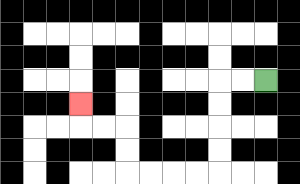{'start': '[11, 3]', 'end': '[3, 4]', 'path_directions': 'L,L,D,D,D,D,L,L,L,L,U,U,L,L,U', 'path_coordinates': '[[11, 3], [10, 3], [9, 3], [9, 4], [9, 5], [9, 6], [9, 7], [8, 7], [7, 7], [6, 7], [5, 7], [5, 6], [5, 5], [4, 5], [3, 5], [3, 4]]'}